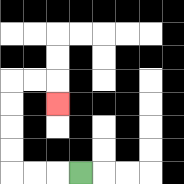{'start': '[3, 7]', 'end': '[2, 4]', 'path_directions': 'L,L,L,U,U,U,U,R,R,D', 'path_coordinates': '[[3, 7], [2, 7], [1, 7], [0, 7], [0, 6], [0, 5], [0, 4], [0, 3], [1, 3], [2, 3], [2, 4]]'}